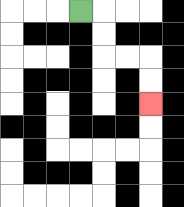{'start': '[3, 0]', 'end': '[6, 4]', 'path_directions': 'R,D,D,R,R,D,D', 'path_coordinates': '[[3, 0], [4, 0], [4, 1], [4, 2], [5, 2], [6, 2], [6, 3], [6, 4]]'}